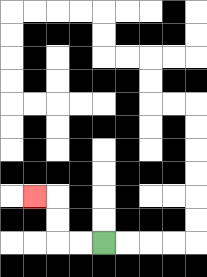{'start': '[4, 10]', 'end': '[1, 8]', 'path_directions': 'L,L,U,U,L', 'path_coordinates': '[[4, 10], [3, 10], [2, 10], [2, 9], [2, 8], [1, 8]]'}